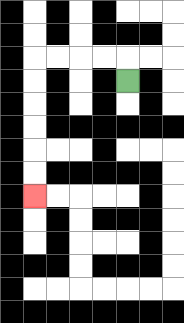{'start': '[5, 3]', 'end': '[1, 8]', 'path_directions': 'U,L,L,L,L,D,D,D,D,D,D', 'path_coordinates': '[[5, 3], [5, 2], [4, 2], [3, 2], [2, 2], [1, 2], [1, 3], [1, 4], [1, 5], [1, 6], [1, 7], [1, 8]]'}